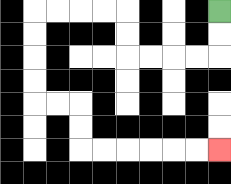{'start': '[9, 0]', 'end': '[9, 6]', 'path_directions': 'D,D,L,L,L,L,U,U,L,L,L,L,D,D,D,D,R,R,D,D,R,R,R,R,R,R', 'path_coordinates': '[[9, 0], [9, 1], [9, 2], [8, 2], [7, 2], [6, 2], [5, 2], [5, 1], [5, 0], [4, 0], [3, 0], [2, 0], [1, 0], [1, 1], [1, 2], [1, 3], [1, 4], [2, 4], [3, 4], [3, 5], [3, 6], [4, 6], [5, 6], [6, 6], [7, 6], [8, 6], [9, 6]]'}